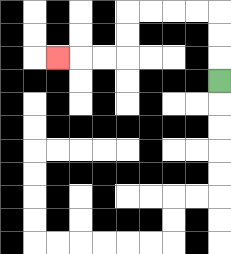{'start': '[9, 3]', 'end': '[2, 2]', 'path_directions': 'U,U,U,L,L,L,L,D,D,L,L,L', 'path_coordinates': '[[9, 3], [9, 2], [9, 1], [9, 0], [8, 0], [7, 0], [6, 0], [5, 0], [5, 1], [5, 2], [4, 2], [3, 2], [2, 2]]'}